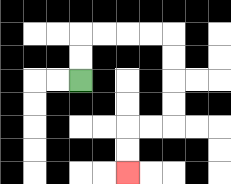{'start': '[3, 3]', 'end': '[5, 7]', 'path_directions': 'U,U,R,R,R,R,D,D,D,D,L,L,D,D', 'path_coordinates': '[[3, 3], [3, 2], [3, 1], [4, 1], [5, 1], [6, 1], [7, 1], [7, 2], [7, 3], [7, 4], [7, 5], [6, 5], [5, 5], [5, 6], [5, 7]]'}